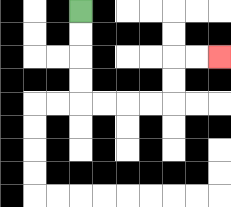{'start': '[3, 0]', 'end': '[9, 2]', 'path_directions': 'D,D,D,D,R,R,R,R,U,U,R,R', 'path_coordinates': '[[3, 0], [3, 1], [3, 2], [3, 3], [3, 4], [4, 4], [5, 4], [6, 4], [7, 4], [7, 3], [7, 2], [8, 2], [9, 2]]'}